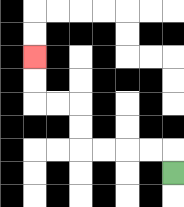{'start': '[7, 7]', 'end': '[1, 2]', 'path_directions': 'U,L,L,L,L,U,U,L,L,U,U', 'path_coordinates': '[[7, 7], [7, 6], [6, 6], [5, 6], [4, 6], [3, 6], [3, 5], [3, 4], [2, 4], [1, 4], [1, 3], [1, 2]]'}